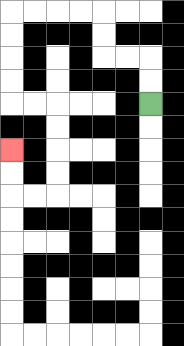{'start': '[6, 4]', 'end': '[0, 6]', 'path_directions': 'U,U,L,L,U,U,L,L,L,L,D,D,D,D,R,R,D,D,D,D,L,L,U,U', 'path_coordinates': '[[6, 4], [6, 3], [6, 2], [5, 2], [4, 2], [4, 1], [4, 0], [3, 0], [2, 0], [1, 0], [0, 0], [0, 1], [0, 2], [0, 3], [0, 4], [1, 4], [2, 4], [2, 5], [2, 6], [2, 7], [2, 8], [1, 8], [0, 8], [0, 7], [0, 6]]'}